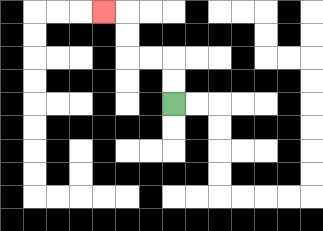{'start': '[7, 4]', 'end': '[4, 0]', 'path_directions': 'U,U,L,L,U,U,L', 'path_coordinates': '[[7, 4], [7, 3], [7, 2], [6, 2], [5, 2], [5, 1], [5, 0], [4, 0]]'}